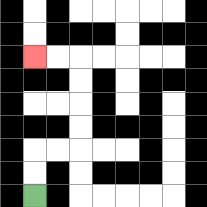{'start': '[1, 8]', 'end': '[1, 2]', 'path_directions': 'U,U,R,R,U,U,U,U,L,L', 'path_coordinates': '[[1, 8], [1, 7], [1, 6], [2, 6], [3, 6], [3, 5], [3, 4], [3, 3], [3, 2], [2, 2], [1, 2]]'}